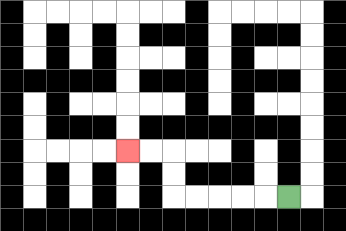{'start': '[12, 8]', 'end': '[5, 6]', 'path_directions': 'L,L,L,L,L,U,U,L,L', 'path_coordinates': '[[12, 8], [11, 8], [10, 8], [9, 8], [8, 8], [7, 8], [7, 7], [7, 6], [6, 6], [5, 6]]'}